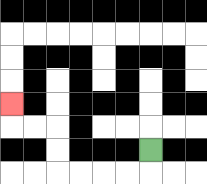{'start': '[6, 6]', 'end': '[0, 4]', 'path_directions': 'D,L,L,L,L,U,U,L,L,U', 'path_coordinates': '[[6, 6], [6, 7], [5, 7], [4, 7], [3, 7], [2, 7], [2, 6], [2, 5], [1, 5], [0, 5], [0, 4]]'}